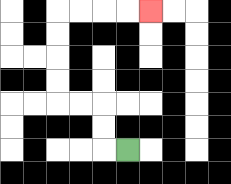{'start': '[5, 6]', 'end': '[6, 0]', 'path_directions': 'L,U,U,L,L,U,U,U,U,R,R,R,R', 'path_coordinates': '[[5, 6], [4, 6], [4, 5], [4, 4], [3, 4], [2, 4], [2, 3], [2, 2], [2, 1], [2, 0], [3, 0], [4, 0], [5, 0], [6, 0]]'}